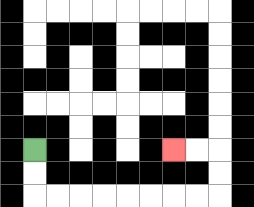{'start': '[1, 6]', 'end': '[7, 6]', 'path_directions': 'D,D,R,R,R,R,R,R,R,R,U,U,L,L', 'path_coordinates': '[[1, 6], [1, 7], [1, 8], [2, 8], [3, 8], [4, 8], [5, 8], [6, 8], [7, 8], [8, 8], [9, 8], [9, 7], [9, 6], [8, 6], [7, 6]]'}